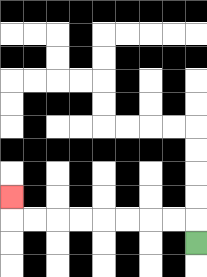{'start': '[8, 10]', 'end': '[0, 8]', 'path_directions': 'U,L,L,L,L,L,L,L,L,U', 'path_coordinates': '[[8, 10], [8, 9], [7, 9], [6, 9], [5, 9], [4, 9], [3, 9], [2, 9], [1, 9], [0, 9], [0, 8]]'}